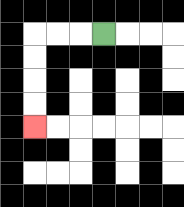{'start': '[4, 1]', 'end': '[1, 5]', 'path_directions': 'L,L,L,D,D,D,D', 'path_coordinates': '[[4, 1], [3, 1], [2, 1], [1, 1], [1, 2], [1, 3], [1, 4], [1, 5]]'}